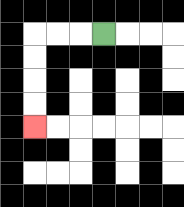{'start': '[4, 1]', 'end': '[1, 5]', 'path_directions': 'L,L,L,D,D,D,D', 'path_coordinates': '[[4, 1], [3, 1], [2, 1], [1, 1], [1, 2], [1, 3], [1, 4], [1, 5]]'}